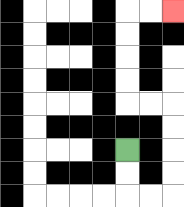{'start': '[5, 6]', 'end': '[7, 0]', 'path_directions': 'D,D,R,R,U,U,U,U,L,L,U,U,U,U,R,R', 'path_coordinates': '[[5, 6], [5, 7], [5, 8], [6, 8], [7, 8], [7, 7], [7, 6], [7, 5], [7, 4], [6, 4], [5, 4], [5, 3], [5, 2], [5, 1], [5, 0], [6, 0], [7, 0]]'}